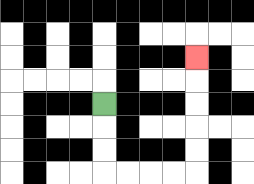{'start': '[4, 4]', 'end': '[8, 2]', 'path_directions': 'D,D,D,R,R,R,R,U,U,U,U,U', 'path_coordinates': '[[4, 4], [4, 5], [4, 6], [4, 7], [5, 7], [6, 7], [7, 7], [8, 7], [8, 6], [8, 5], [8, 4], [8, 3], [8, 2]]'}